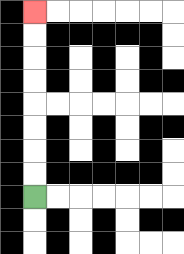{'start': '[1, 8]', 'end': '[1, 0]', 'path_directions': 'U,U,U,U,U,U,U,U', 'path_coordinates': '[[1, 8], [1, 7], [1, 6], [1, 5], [1, 4], [1, 3], [1, 2], [1, 1], [1, 0]]'}